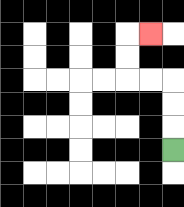{'start': '[7, 6]', 'end': '[6, 1]', 'path_directions': 'U,U,U,L,L,U,U,R', 'path_coordinates': '[[7, 6], [7, 5], [7, 4], [7, 3], [6, 3], [5, 3], [5, 2], [5, 1], [6, 1]]'}